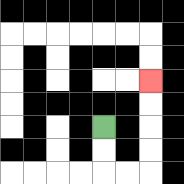{'start': '[4, 5]', 'end': '[6, 3]', 'path_directions': 'D,D,R,R,U,U,U,U', 'path_coordinates': '[[4, 5], [4, 6], [4, 7], [5, 7], [6, 7], [6, 6], [6, 5], [6, 4], [6, 3]]'}